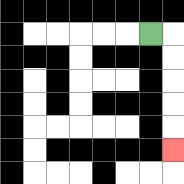{'start': '[6, 1]', 'end': '[7, 6]', 'path_directions': 'R,D,D,D,D,D', 'path_coordinates': '[[6, 1], [7, 1], [7, 2], [7, 3], [7, 4], [7, 5], [7, 6]]'}